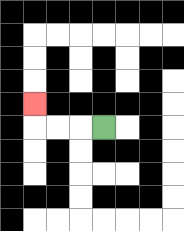{'start': '[4, 5]', 'end': '[1, 4]', 'path_directions': 'L,L,L,U', 'path_coordinates': '[[4, 5], [3, 5], [2, 5], [1, 5], [1, 4]]'}